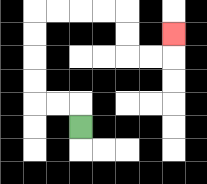{'start': '[3, 5]', 'end': '[7, 1]', 'path_directions': 'U,L,L,U,U,U,U,R,R,R,R,D,D,R,R,U', 'path_coordinates': '[[3, 5], [3, 4], [2, 4], [1, 4], [1, 3], [1, 2], [1, 1], [1, 0], [2, 0], [3, 0], [4, 0], [5, 0], [5, 1], [5, 2], [6, 2], [7, 2], [7, 1]]'}